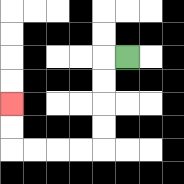{'start': '[5, 2]', 'end': '[0, 4]', 'path_directions': 'L,D,D,D,D,L,L,L,L,U,U', 'path_coordinates': '[[5, 2], [4, 2], [4, 3], [4, 4], [4, 5], [4, 6], [3, 6], [2, 6], [1, 6], [0, 6], [0, 5], [0, 4]]'}